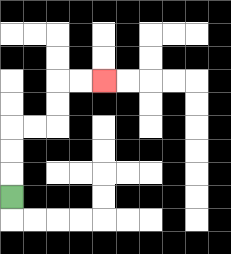{'start': '[0, 8]', 'end': '[4, 3]', 'path_directions': 'U,U,U,R,R,U,U,R,R', 'path_coordinates': '[[0, 8], [0, 7], [0, 6], [0, 5], [1, 5], [2, 5], [2, 4], [2, 3], [3, 3], [4, 3]]'}